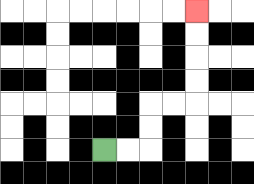{'start': '[4, 6]', 'end': '[8, 0]', 'path_directions': 'R,R,U,U,R,R,U,U,U,U', 'path_coordinates': '[[4, 6], [5, 6], [6, 6], [6, 5], [6, 4], [7, 4], [8, 4], [8, 3], [8, 2], [8, 1], [8, 0]]'}